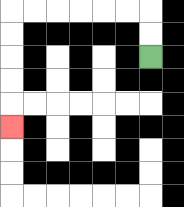{'start': '[6, 2]', 'end': '[0, 5]', 'path_directions': 'U,U,L,L,L,L,L,L,D,D,D,D,D', 'path_coordinates': '[[6, 2], [6, 1], [6, 0], [5, 0], [4, 0], [3, 0], [2, 0], [1, 0], [0, 0], [0, 1], [0, 2], [0, 3], [0, 4], [0, 5]]'}